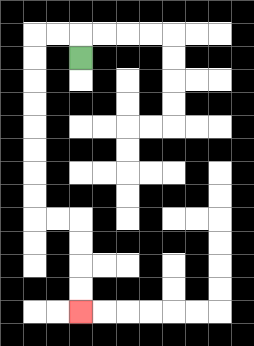{'start': '[3, 2]', 'end': '[3, 13]', 'path_directions': 'U,L,L,D,D,D,D,D,D,D,D,R,R,D,D,D,D', 'path_coordinates': '[[3, 2], [3, 1], [2, 1], [1, 1], [1, 2], [1, 3], [1, 4], [1, 5], [1, 6], [1, 7], [1, 8], [1, 9], [2, 9], [3, 9], [3, 10], [3, 11], [3, 12], [3, 13]]'}